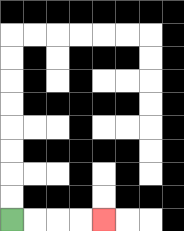{'start': '[0, 9]', 'end': '[4, 9]', 'path_directions': 'R,R,R,R', 'path_coordinates': '[[0, 9], [1, 9], [2, 9], [3, 9], [4, 9]]'}